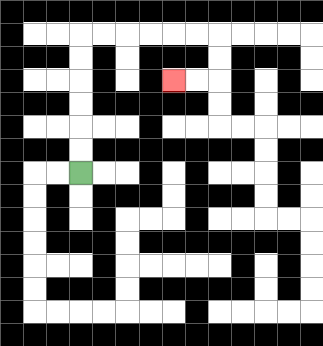{'start': '[3, 7]', 'end': '[7, 3]', 'path_directions': 'U,U,U,U,U,U,R,R,R,R,R,R,D,D,L,L', 'path_coordinates': '[[3, 7], [3, 6], [3, 5], [3, 4], [3, 3], [3, 2], [3, 1], [4, 1], [5, 1], [6, 1], [7, 1], [8, 1], [9, 1], [9, 2], [9, 3], [8, 3], [7, 3]]'}